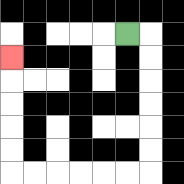{'start': '[5, 1]', 'end': '[0, 2]', 'path_directions': 'R,D,D,D,D,D,D,L,L,L,L,L,L,U,U,U,U,U', 'path_coordinates': '[[5, 1], [6, 1], [6, 2], [6, 3], [6, 4], [6, 5], [6, 6], [6, 7], [5, 7], [4, 7], [3, 7], [2, 7], [1, 7], [0, 7], [0, 6], [0, 5], [0, 4], [0, 3], [0, 2]]'}